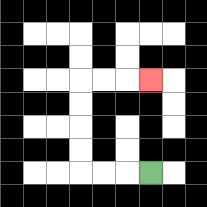{'start': '[6, 7]', 'end': '[6, 3]', 'path_directions': 'L,L,L,U,U,U,U,R,R,R', 'path_coordinates': '[[6, 7], [5, 7], [4, 7], [3, 7], [3, 6], [3, 5], [3, 4], [3, 3], [4, 3], [5, 3], [6, 3]]'}